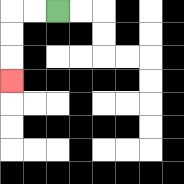{'start': '[2, 0]', 'end': '[0, 3]', 'path_directions': 'L,L,D,D,D', 'path_coordinates': '[[2, 0], [1, 0], [0, 0], [0, 1], [0, 2], [0, 3]]'}